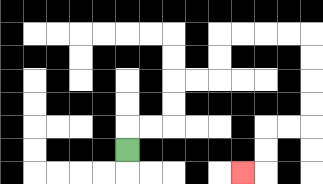{'start': '[5, 6]', 'end': '[10, 7]', 'path_directions': 'U,R,R,U,U,R,R,U,U,R,R,R,R,D,D,D,D,L,L,D,D,L', 'path_coordinates': '[[5, 6], [5, 5], [6, 5], [7, 5], [7, 4], [7, 3], [8, 3], [9, 3], [9, 2], [9, 1], [10, 1], [11, 1], [12, 1], [13, 1], [13, 2], [13, 3], [13, 4], [13, 5], [12, 5], [11, 5], [11, 6], [11, 7], [10, 7]]'}